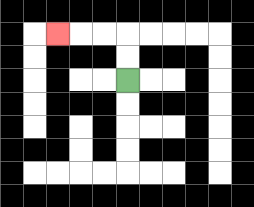{'start': '[5, 3]', 'end': '[2, 1]', 'path_directions': 'U,U,L,L,L', 'path_coordinates': '[[5, 3], [5, 2], [5, 1], [4, 1], [3, 1], [2, 1]]'}